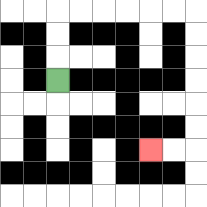{'start': '[2, 3]', 'end': '[6, 6]', 'path_directions': 'U,U,U,R,R,R,R,R,R,D,D,D,D,D,D,L,L', 'path_coordinates': '[[2, 3], [2, 2], [2, 1], [2, 0], [3, 0], [4, 0], [5, 0], [6, 0], [7, 0], [8, 0], [8, 1], [8, 2], [8, 3], [8, 4], [8, 5], [8, 6], [7, 6], [6, 6]]'}